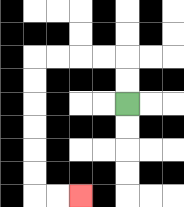{'start': '[5, 4]', 'end': '[3, 8]', 'path_directions': 'U,U,L,L,L,L,D,D,D,D,D,D,R,R', 'path_coordinates': '[[5, 4], [5, 3], [5, 2], [4, 2], [3, 2], [2, 2], [1, 2], [1, 3], [1, 4], [1, 5], [1, 6], [1, 7], [1, 8], [2, 8], [3, 8]]'}